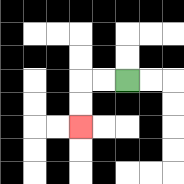{'start': '[5, 3]', 'end': '[3, 5]', 'path_directions': 'L,L,D,D', 'path_coordinates': '[[5, 3], [4, 3], [3, 3], [3, 4], [3, 5]]'}